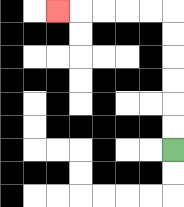{'start': '[7, 6]', 'end': '[2, 0]', 'path_directions': 'U,U,U,U,U,U,L,L,L,L,L', 'path_coordinates': '[[7, 6], [7, 5], [7, 4], [7, 3], [7, 2], [7, 1], [7, 0], [6, 0], [5, 0], [4, 0], [3, 0], [2, 0]]'}